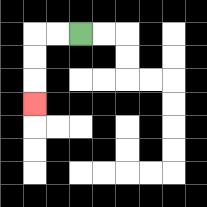{'start': '[3, 1]', 'end': '[1, 4]', 'path_directions': 'L,L,D,D,D', 'path_coordinates': '[[3, 1], [2, 1], [1, 1], [1, 2], [1, 3], [1, 4]]'}